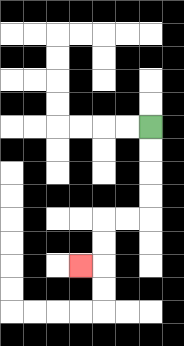{'start': '[6, 5]', 'end': '[3, 11]', 'path_directions': 'D,D,D,D,L,L,D,D,L', 'path_coordinates': '[[6, 5], [6, 6], [6, 7], [6, 8], [6, 9], [5, 9], [4, 9], [4, 10], [4, 11], [3, 11]]'}